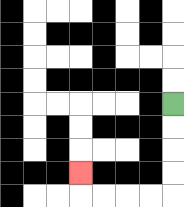{'start': '[7, 4]', 'end': '[3, 7]', 'path_directions': 'D,D,D,D,L,L,L,L,U', 'path_coordinates': '[[7, 4], [7, 5], [7, 6], [7, 7], [7, 8], [6, 8], [5, 8], [4, 8], [3, 8], [3, 7]]'}